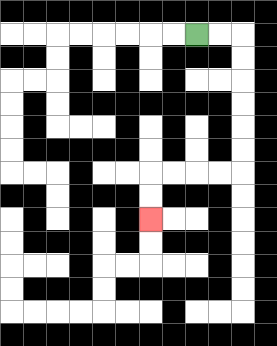{'start': '[8, 1]', 'end': '[6, 9]', 'path_directions': 'R,R,D,D,D,D,D,D,L,L,L,L,D,D', 'path_coordinates': '[[8, 1], [9, 1], [10, 1], [10, 2], [10, 3], [10, 4], [10, 5], [10, 6], [10, 7], [9, 7], [8, 7], [7, 7], [6, 7], [6, 8], [6, 9]]'}